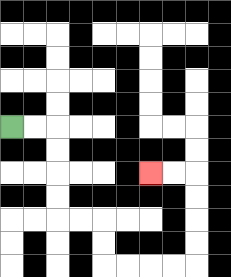{'start': '[0, 5]', 'end': '[6, 7]', 'path_directions': 'R,R,D,D,D,D,R,R,D,D,R,R,R,R,U,U,U,U,L,L', 'path_coordinates': '[[0, 5], [1, 5], [2, 5], [2, 6], [2, 7], [2, 8], [2, 9], [3, 9], [4, 9], [4, 10], [4, 11], [5, 11], [6, 11], [7, 11], [8, 11], [8, 10], [8, 9], [8, 8], [8, 7], [7, 7], [6, 7]]'}